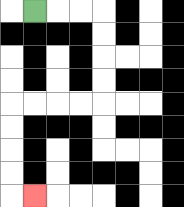{'start': '[1, 0]', 'end': '[1, 8]', 'path_directions': 'R,R,R,D,D,D,D,L,L,L,L,D,D,D,D,R', 'path_coordinates': '[[1, 0], [2, 0], [3, 0], [4, 0], [4, 1], [4, 2], [4, 3], [4, 4], [3, 4], [2, 4], [1, 4], [0, 4], [0, 5], [0, 6], [0, 7], [0, 8], [1, 8]]'}